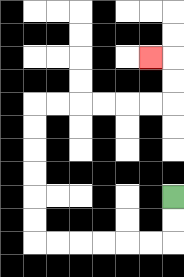{'start': '[7, 8]', 'end': '[6, 2]', 'path_directions': 'D,D,L,L,L,L,L,L,U,U,U,U,U,U,R,R,R,R,R,R,U,U,L', 'path_coordinates': '[[7, 8], [7, 9], [7, 10], [6, 10], [5, 10], [4, 10], [3, 10], [2, 10], [1, 10], [1, 9], [1, 8], [1, 7], [1, 6], [1, 5], [1, 4], [2, 4], [3, 4], [4, 4], [5, 4], [6, 4], [7, 4], [7, 3], [7, 2], [6, 2]]'}